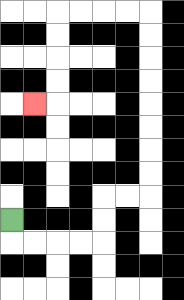{'start': '[0, 9]', 'end': '[1, 4]', 'path_directions': 'D,R,R,R,R,U,U,R,R,U,U,U,U,U,U,U,U,L,L,L,L,D,D,D,D,L', 'path_coordinates': '[[0, 9], [0, 10], [1, 10], [2, 10], [3, 10], [4, 10], [4, 9], [4, 8], [5, 8], [6, 8], [6, 7], [6, 6], [6, 5], [6, 4], [6, 3], [6, 2], [6, 1], [6, 0], [5, 0], [4, 0], [3, 0], [2, 0], [2, 1], [2, 2], [2, 3], [2, 4], [1, 4]]'}